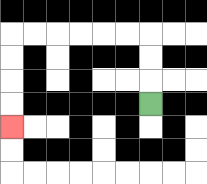{'start': '[6, 4]', 'end': '[0, 5]', 'path_directions': 'U,U,U,L,L,L,L,L,L,D,D,D,D', 'path_coordinates': '[[6, 4], [6, 3], [6, 2], [6, 1], [5, 1], [4, 1], [3, 1], [2, 1], [1, 1], [0, 1], [0, 2], [0, 3], [0, 4], [0, 5]]'}